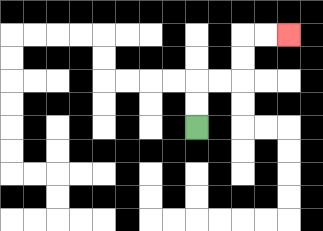{'start': '[8, 5]', 'end': '[12, 1]', 'path_directions': 'U,U,R,R,U,U,R,R', 'path_coordinates': '[[8, 5], [8, 4], [8, 3], [9, 3], [10, 3], [10, 2], [10, 1], [11, 1], [12, 1]]'}